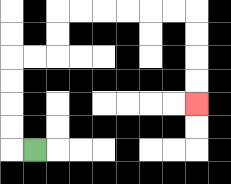{'start': '[1, 6]', 'end': '[8, 4]', 'path_directions': 'L,U,U,U,U,R,R,U,U,R,R,R,R,R,R,D,D,D,D', 'path_coordinates': '[[1, 6], [0, 6], [0, 5], [0, 4], [0, 3], [0, 2], [1, 2], [2, 2], [2, 1], [2, 0], [3, 0], [4, 0], [5, 0], [6, 0], [7, 0], [8, 0], [8, 1], [8, 2], [8, 3], [8, 4]]'}